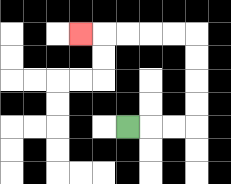{'start': '[5, 5]', 'end': '[3, 1]', 'path_directions': 'R,R,R,U,U,U,U,L,L,L,L,L', 'path_coordinates': '[[5, 5], [6, 5], [7, 5], [8, 5], [8, 4], [8, 3], [8, 2], [8, 1], [7, 1], [6, 1], [5, 1], [4, 1], [3, 1]]'}